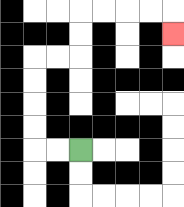{'start': '[3, 6]', 'end': '[7, 1]', 'path_directions': 'L,L,U,U,U,U,R,R,U,U,R,R,R,R,D', 'path_coordinates': '[[3, 6], [2, 6], [1, 6], [1, 5], [1, 4], [1, 3], [1, 2], [2, 2], [3, 2], [3, 1], [3, 0], [4, 0], [5, 0], [6, 0], [7, 0], [7, 1]]'}